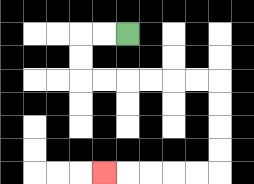{'start': '[5, 1]', 'end': '[4, 7]', 'path_directions': 'L,L,D,D,R,R,R,R,R,R,D,D,D,D,L,L,L,L,L', 'path_coordinates': '[[5, 1], [4, 1], [3, 1], [3, 2], [3, 3], [4, 3], [5, 3], [6, 3], [7, 3], [8, 3], [9, 3], [9, 4], [9, 5], [9, 6], [9, 7], [8, 7], [7, 7], [6, 7], [5, 7], [4, 7]]'}